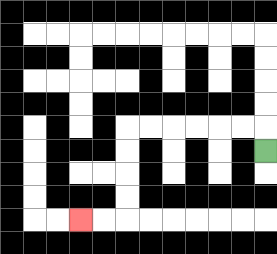{'start': '[11, 6]', 'end': '[3, 9]', 'path_directions': 'U,L,L,L,L,L,L,D,D,D,D,L,L', 'path_coordinates': '[[11, 6], [11, 5], [10, 5], [9, 5], [8, 5], [7, 5], [6, 5], [5, 5], [5, 6], [5, 7], [5, 8], [5, 9], [4, 9], [3, 9]]'}